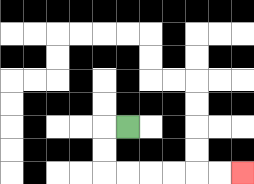{'start': '[5, 5]', 'end': '[10, 7]', 'path_directions': 'L,D,D,R,R,R,R,R,R', 'path_coordinates': '[[5, 5], [4, 5], [4, 6], [4, 7], [5, 7], [6, 7], [7, 7], [8, 7], [9, 7], [10, 7]]'}